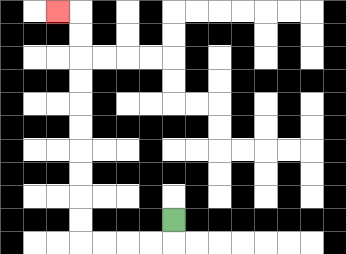{'start': '[7, 9]', 'end': '[2, 0]', 'path_directions': 'D,L,L,L,L,U,U,U,U,U,U,U,U,U,U,L', 'path_coordinates': '[[7, 9], [7, 10], [6, 10], [5, 10], [4, 10], [3, 10], [3, 9], [3, 8], [3, 7], [3, 6], [3, 5], [3, 4], [3, 3], [3, 2], [3, 1], [3, 0], [2, 0]]'}